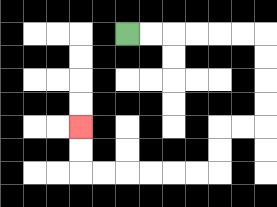{'start': '[5, 1]', 'end': '[3, 5]', 'path_directions': 'R,R,R,R,R,R,D,D,D,D,L,L,D,D,L,L,L,L,L,L,U,U', 'path_coordinates': '[[5, 1], [6, 1], [7, 1], [8, 1], [9, 1], [10, 1], [11, 1], [11, 2], [11, 3], [11, 4], [11, 5], [10, 5], [9, 5], [9, 6], [9, 7], [8, 7], [7, 7], [6, 7], [5, 7], [4, 7], [3, 7], [3, 6], [3, 5]]'}